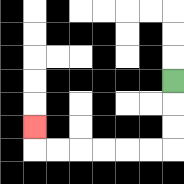{'start': '[7, 3]', 'end': '[1, 5]', 'path_directions': 'D,D,D,L,L,L,L,L,L,U', 'path_coordinates': '[[7, 3], [7, 4], [7, 5], [7, 6], [6, 6], [5, 6], [4, 6], [3, 6], [2, 6], [1, 6], [1, 5]]'}